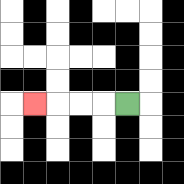{'start': '[5, 4]', 'end': '[1, 4]', 'path_directions': 'L,L,L,L', 'path_coordinates': '[[5, 4], [4, 4], [3, 4], [2, 4], [1, 4]]'}